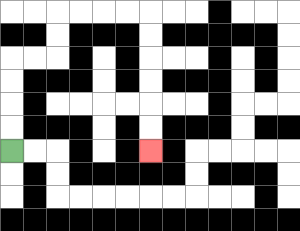{'start': '[0, 6]', 'end': '[6, 6]', 'path_directions': 'U,U,U,U,R,R,U,U,R,R,R,R,D,D,D,D,D,D', 'path_coordinates': '[[0, 6], [0, 5], [0, 4], [0, 3], [0, 2], [1, 2], [2, 2], [2, 1], [2, 0], [3, 0], [4, 0], [5, 0], [6, 0], [6, 1], [6, 2], [6, 3], [6, 4], [6, 5], [6, 6]]'}